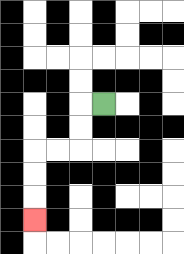{'start': '[4, 4]', 'end': '[1, 9]', 'path_directions': 'L,D,D,L,L,D,D,D', 'path_coordinates': '[[4, 4], [3, 4], [3, 5], [3, 6], [2, 6], [1, 6], [1, 7], [1, 8], [1, 9]]'}